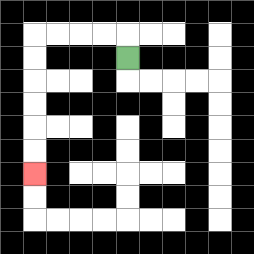{'start': '[5, 2]', 'end': '[1, 7]', 'path_directions': 'U,L,L,L,L,D,D,D,D,D,D', 'path_coordinates': '[[5, 2], [5, 1], [4, 1], [3, 1], [2, 1], [1, 1], [1, 2], [1, 3], [1, 4], [1, 5], [1, 6], [1, 7]]'}